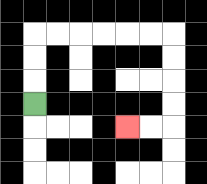{'start': '[1, 4]', 'end': '[5, 5]', 'path_directions': 'U,U,U,R,R,R,R,R,R,D,D,D,D,L,L', 'path_coordinates': '[[1, 4], [1, 3], [1, 2], [1, 1], [2, 1], [3, 1], [4, 1], [5, 1], [6, 1], [7, 1], [7, 2], [7, 3], [7, 4], [7, 5], [6, 5], [5, 5]]'}